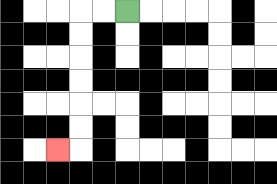{'start': '[5, 0]', 'end': '[2, 6]', 'path_directions': 'L,L,D,D,D,D,D,D,L', 'path_coordinates': '[[5, 0], [4, 0], [3, 0], [3, 1], [3, 2], [3, 3], [3, 4], [3, 5], [3, 6], [2, 6]]'}